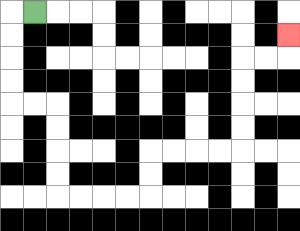{'start': '[1, 0]', 'end': '[12, 1]', 'path_directions': 'L,D,D,D,D,R,R,D,D,D,D,R,R,R,R,U,U,R,R,R,R,U,U,U,U,R,R,U', 'path_coordinates': '[[1, 0], [0, 0], [0, 1], [0, 2], [0, 3], [0, 4], [1, 4], [2, 4], [2, 5], [2, 6], [2, 7], [2, 8], [3, 8], [4, 8], [5, 8], [6, 8], [6, 7], [6, 6], [7, 6], [8, 6], [9, 6], [10, 6], [10, 5], [10, 4], [10, 3], [10, 2], [11, 2], [12, 2], [12, 1]]'}